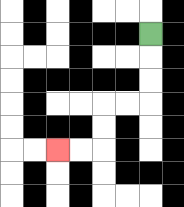{'start': '[6, 1]', 'end': '[2, 6]', 'path_directions': 'D,D,D,L,L,D,D,L,L', 'path_coordinates': '[[6, 1], [6, 2], [6, 3], [6, 4], [5, 4], [4, 4], [4, 5], [4, 6], [3, 6], [2, 6]]'}